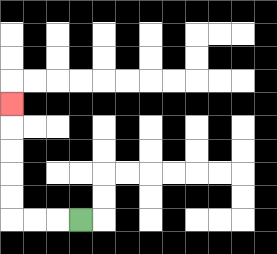{'start': '[3, 9]', 'end': '[0, 4]', 'path_directions': 'L,L,L,U,U,U,U,U', 'path_coordinates': '[[3, 9], [2, 9], [1, 9], [0, 9], [0, 8], [0, 7], [0, 6], [0, 5], [0, 4]]'}